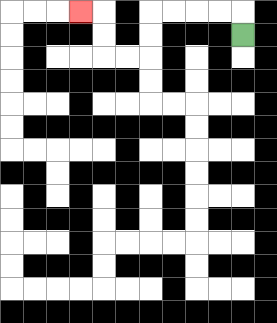{'start': '[10, 1]', 'end': '[3, 0]', 'path_directions': 'U,L,L,L,L,D,D,L,L,U,U,L', 'path_coordinates': '[[10, 1], [10, 0], [9, 0], [8, 0], [7, 0], [6, 0], [6, 1], [6, 2], [5, 2], [4, 2], [4, 1], [4, 0], [3, 0]]'}